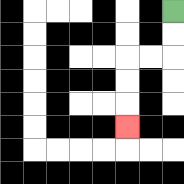{'start': '[7, 0]', 'end': '[5, 5]', 'path_directions': 'D,D,L,L,D,D,D', 'path_coordinates': '[[7, 0], [7, 1], [7, 2], [6, 2], [5, 2], [5, 3], [5, 4], [5, 5]]'}